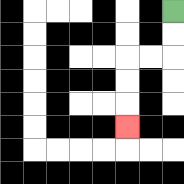{'start': '[7, 0]', 'end': '[5, 5]', 'path_directions': 'D,D,L,L,D,D,D', 'path_coordinates': '[[7, 0], [7, 1], [7, 2], [6, 2], [5, 2], [5, 3], [5, 4], [5, 5]]'}